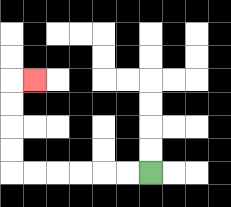{'start': '[6, 7]', 'end': '[1, 3]', 'path_directions': 'L,L,L,L,L,L,U,U,U,U,R', 'path_coordinates': '[[6, 7], [5, 7], [4, 7], [3, 7], [2, 7], [1, 7], [0, 7], [0, 6], [0, 5], [0, 4], [0, 3], [1, 3]]'}